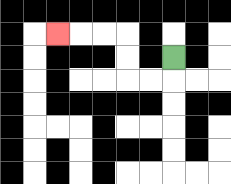{'start': '[7, 2]', 'end': '[2, 1]', 'path_directions': 'D,L,L,U,U,L,L,L', 'path_coordinates': '[[7, 2], [7, 3], [6, 3], [5, 3], [5, 2], [5, 1], [4, 1], [3, 1], [2, 1]]'}